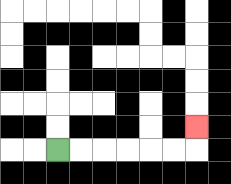{'start': '[2, 6]', 'end': '[8, 5]', 'path_directions': 'R,R,R,R,R,R,U', 'path_coordinates': '[[2, 6], [3, 6], [4, 6], [5, 6], [6, 6], [7, 6], [8, 6], [8, 5]]'}